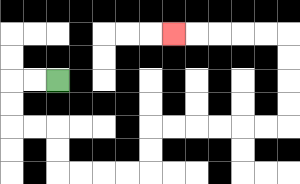{'start': '[2, 3]', 'end': '[7, 1]', 'path_directions': 'L,L,D,D,R,R,D,D,R,R,R,R,U,U,R,R,R,R,R,R,U,U,U,U,L,L,L,L,L', 'path_coordinates': '[[2, 3], [1, 3], [0, 3], [0, 4], [0, 5], [1, 5], [2, 5], [2, 6], [2, 7], [3, 7], [4, 7], [5, 7], [6, 7], [6, 6], [6, 5], [7, 5], [8, 5], [9, 5], [10, 5], [11, 5], [12, 5], [12, 4], [12, 3], [12, 2], [12, 1], [11, 1], [10, 1], [9, 1], [8, 1], [7, 1]]'}